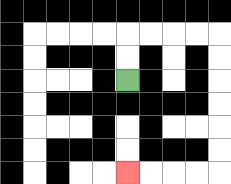{'start': '[5, 3]', 'end': '[5, 7]', 'path_directions': 'U,U,R,R,R,R,D,D,D,D,D,D,L,L,L,L', 'path_coordinates': '[[5, 3], [5, 2], [5, 1], [6, 1], [7, 1], [8, 1], [9, 1], [9, 2], [9, 3], [9, 4], [9, 5], [9, 6], [9, 7], [8, 7], [7, 7], [6, 7], [5, 7]]'}